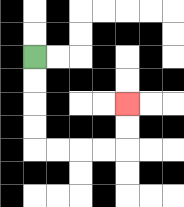{'start': '[1, 2]', 'end': '[5, 4]', 'path_directions': 'D,D,D,D,R,R,R,R,U,U', 'path_coordinates': '[[1, 2], [1, 3], [1, 4], [1, 5], [1, 6], [2, 6], [3, 6], [4, 6], [5, 6], [5, 5], [5, 4]]'}